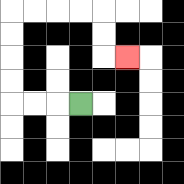{'start': '[3, 4]', 'end': '[5, 2]', 'path_directions': 'L,L,L,U,U,U,U,R,R,R,R,D,D,R', 'path_coordinates': '[[3, 4], [2, 4], [1, 4], [0, 4], [0, 3], [0, 2], [0, 1], [0, 0], [1, 0], [2, 0], [3, 0], [4, 0], [4, 1], [4, 2], [5, 2]]'}